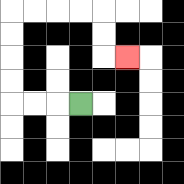{'start': '[3, 4]', 'end': '[5, 2]', 'path_directions': 'L,L,L,U,U,U,U,R,R,R,R,D,D,R', 'path_coordinates': '[[3, 4], [2, 4], [1, 4], [0, 4], [0, 3], [0, 2], [0, 1], [0, 0], [1, 0], [2, 0], [3, 0], [4, 0], [4, 1], [4, 2], [5, 2]]'}